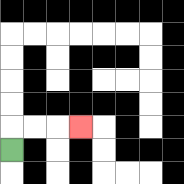{'start': '[0, 6]', 'end': '[3, 5]', 'path_directions': 'U,R,R,R', 'path_coordinates': '[[0, 6], [0, 5], [1, 5], [2, 5], [3, 5]]'}